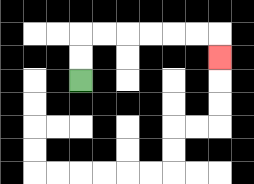{'start': '[3, 3]', 'end': '[9, 2]', 'path_directions': 'U,U,R,R,R,R,R,R,D', 'path_coordinates': '[[3, 3], [3, 2], [3, 1], [4, 1], [5, 1], [6, 1], [7, 1], [8, 1], [9, 1], [9, 2]]'}